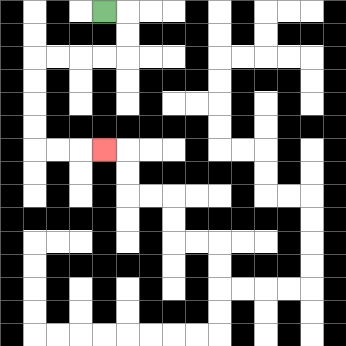{'start': '[4, 0]', 'end': '[4, 6]', 'path_directions': 'R,D,D,L,L,L,L,D,D,D,D,R,R,R', 'path_coordinates': '[[4, 0], [5, 0], [5, 1], [5, 2], [4, 2], [3, 2], [2, 2], [1, 2], [1, 3], [1, 4], [1, 5], [1, 6], [2, 6], [3, 6], [4, 6]]'}